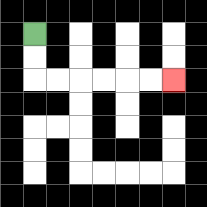{'start': '[1, 1]', 'end': '[7, 3]', 'path_directions': 'D,D,R,R,R,R,R,R', 'path_coordinates': '[[1, 1], [1, 2], [1, 3], [2, 3], [3, 3], [4, 3], [5, 3], [6, 3], [7, 3]]'}